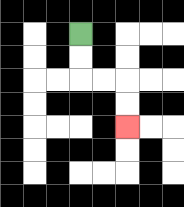{'start': '[3, 1]', 'end': '[5, 5]', 'path_directions': 'D,D,R,R,D,D', 'path_coordinates': '[[3, 1], [3, 2], [3, 3], [4, 3], [5, 3], [5, 4], [5, 5]]'}